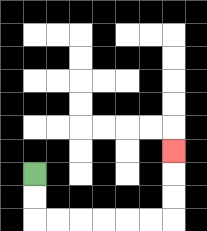{'start': '[1, 7]', 'end': '[7, 6]', 'path_directions': 'D,D,R,R,R,R,R,R,U,U,U', 'path_coordinates': '[[1, 7], [1, 8], [1, 9], [2, 9], [3, 9], [4, 9], [5, 9], [6, 9], [7, 9], [7, 8], [7, 7], [7, 6]]'}